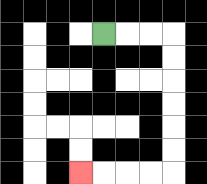{'start': '[4, 1]', 'end': '[3, 7]', 'path_directions': 'R,R,R,D,D,D,D,D,D,L,L,L,L', 'path_coordinates': '[[4, 1], [5, 1], [6, 1], [7, 1], [7, 2], [7, 3], [7, 4], [7, 5], [7, 6], [7, 7], [6, 7], [5, 7], [4, 7], [3, 7]]'}